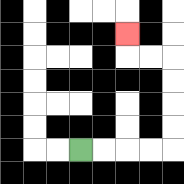{'start': '[3, 6]', 'end': '[5, 1]', 'path_directions': 'R,R,R,R,U,U,U,U,L,L,U', 'path_coordinates': '[[3, 6], [4, 6], [5, 6], [6, 6], [7, 6], [7, 5], [7, 4], [7, 3], [7, 2], [6, 2], [5, 2], [5, 1]]'}